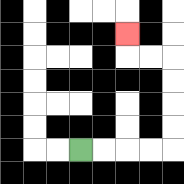{'start': '[3, 6]', 'end': '[5, 1]', 'path_directions': 'R,R,R,R,U,U,U,U,L,L,U', 'path_coordinates': '[[3, 6], [4, 6], [5, 6], [6, 6], [7, 6], [7, 5], [7, 4], [7, 3], [7, 2], [6, 2], [5, 2], [5, 1]]'}